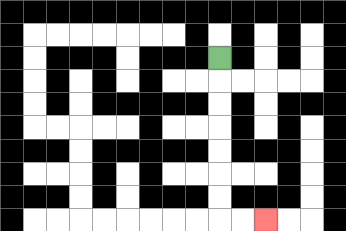{'start': '[9, 2]', 'end': '[11, 9]', 'path_directions': 'D,D,D,D,D,D,D,R,R', 'path_coordinates': '[[9, 2], [9, 3], [9, 4], [9, 5], [9, 6], [9, 7], [9, 8], [9, 9], [10, 9], [11, 9]]'}